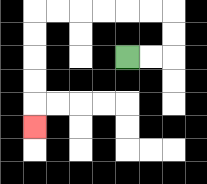{'start': '[5, 2]', 'end': '[1, 5]', 'path_directions': 'R,R,U,U,L,L,L,L,L,L,D,D,D,D,D', 'path_coordinates': '[[5, 2], [6, 2], [7, 2], [7, 1], [7, 0], [6, 0], [5, 0], [4, 0], [3, 0], [2, 0], [1, 0], [1, 1], [1, 2], [1, 3], [1, 4], [1, 5]]'}